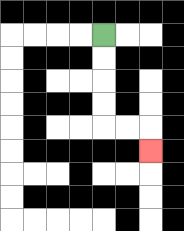{'start': '[4, 1]', 'end': '[6, 6]', 'path_directions': 'D,D,D,D,R,R,D', 'path_coordinates': '[[4, 1], [4, 2], [4, 3], [4, 4], [4, 5], [5, 5], [6, 5], [6, 6]]'}